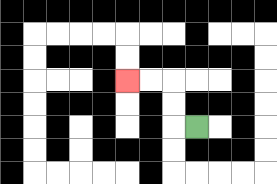{'start': '[8, 5]', 'end': '[5, 3]', 'path_directions': 'L,U,U,L,L', 'path_coordinates': '[[8, 5], [7, 5], [7, 4], [7, 3], [6, 3], [5, 3]]'}